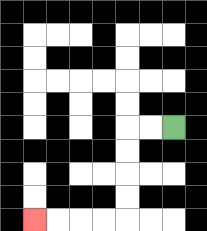{'start': '[7, 5]', 'end': '[1, 9]', 'path_directions': 'L,L,D,D,D,D,L,L,L,L', 'path_coordinates': '[[7, 5], [6, 5], [5, 5], [5, 6], [5, 7], [5, 8], [5, 9], [4, 9], [3, 9], [2, 9], [1, 9]]'}